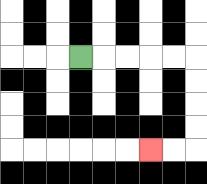{'start': '[3, 2]', 'end': '[6, 6]', 'path_directions': 'R,R,R,R,R,D,D,D,D,L,L', 'path_coordinates': '[[3, 2], [4, 2], [5, 2], [6, 2], [7, 2], [8, 2], [8, 3], [8, 4], [8, 5], [8, 6], [7, 6], [6, 6]]'}